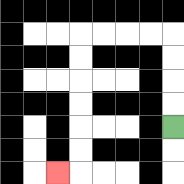{'start': '[7, 5]', 'end': '[2, 7]', 'path_directions': 'U,U,U,U,L,L,L,L,D,D,D,D,D,D,L', 'path_coordinates': '[[7, 5], [7, 4], [7, 3], [7, 2], [7, 1], [6, 1], [5, 1], [4, 1], [3, 1], [3, 2], [3, 3], [3, 4], [3, 5], [3, 6], [3, 7], [2, 7]]'}